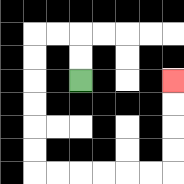{'start': '[3, 3]', 'end': '[7, 3]', 'path_directions': 'U,U,L,L,D,D,D,D,D,D,R,R,R,R,R,R,U,U,U,U', 'path_coordinates': '[[3, 3], [3, 2], [3, 1], [2, 1], [1, 1], [1, 2], [1, 3], [1, 4], [1, 5], [1, 6], [1, 7], [2, 7], [3, 7], [4, 7], [5, 7], [6, 7], [7, 7], [7, 6], [7, 5], [7, 4], [7, 3]]'}